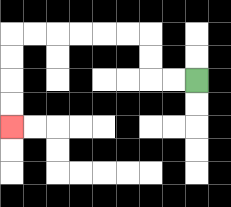{'start': '[8, 3]', 'end': '[0, 5]', 'path_directions': 'L,L,U,U,L,L,L,L,L,L,D,D,D,D', 'path_coordinates': '[[8, 3], [7, 3], [6, 3], [6, 2], [6, 1], [5, 1], [4, 1], [3, 1], [2, 1], [1, 1], [0, 1], [0, 2], [0, 3], [0, 4], [0, 5]]'}